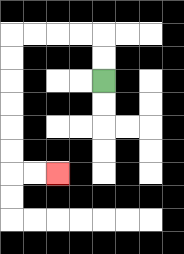{'start': '[4, 3]', 'end': '[2, 7]', 'path_directions': 'U,U,L,L,L,L,D,D,D,D,D,D,R,R', 'path_coordinates': '[[4, 3], [4, 2], [4, 1], [3, 1], [2, 1], [1, 1], [0, 1], [0, 2], [0, 3], [0, 4], [0, 5], [0, 6], [0, 7], [1, 7], [2, 7]]'}